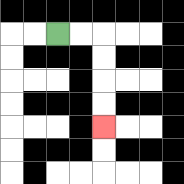{'start': '[2, 1]', 'end': '[4, 5]', 'path_directions': 'R,R,D,D,D,D', 'path_coordinates': '[[2, 1], [3, 1], [4, 1], [4, 2], [4, 3], [4, 4], [4, 5]]'}